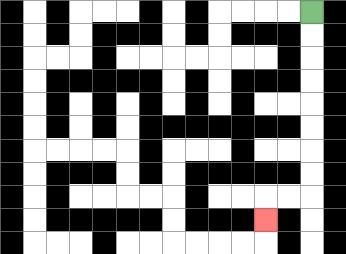{'start': '[13, 0]', 'end': '[11, 9]', 'path_directions': 'D,D,D,D,D,D,D,D,L,L,D', 'path_coordinates': '[[13, 0], [13, 1], [13, 2], [13, 3], [13, 4], [13, 5], [13, 6], [13, 7], [13, 8], [12, 8], [11, 8], [11, 9]]'}